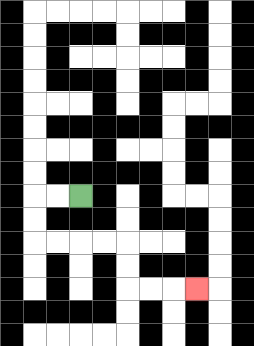{'start': '[3, 8]', 'end': '[8, 12]', 'path_directions': 'L,L,D,D,R,R,R,R,D,D,R,R,R', 'path_coordinates': '[[3, 8], [2, 8], [1, 8], [1, 9], [1, 10], [2, 10], [3, 10], [4, 10], [5, 10], [5, 11], [5, 12], [6, 12], [7, 12], [8, 12]]'}